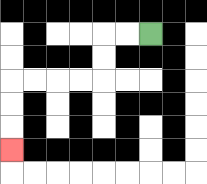{'start': '[6, 1]', 'end': '[0, 6]', 'path_directions': 'L,L,D,D,L,L,L,L,D,D,D', 'path_coordinates': '[[6, 1], [5, 1], [4, 1], [4, 2], [4, 3], [3, 3], [2, 3], [1, 3], [0, 3], [0, 4], [0, 5], [0, 6]]'}